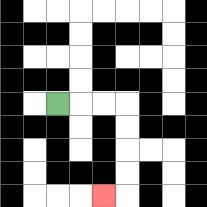{'start': '[2, 4]', 'end': '[4, 8]', 'path_directions': 'R,R,R,D,D,D,D,L', 'path_coordinates': '[[2, 4], [3, 4], [4, 4], [5, 4], [5, 5], [5, 6], [5, 7], [5, 8], [4, 8]]'}